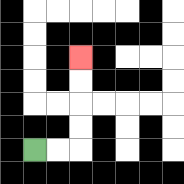{'start': '[1, 6]', 'end': '[3, 2]', 'path_directions': 'R,R,U,U,U,U', 'path_coordinates': '[[1, 6], [2, 6], [3, 6], [3, 5], [3, 4], [3, 3], [3, 2]]'}